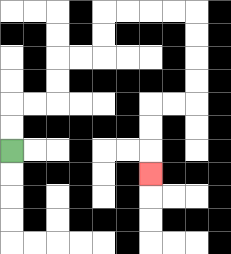{'start': '[0, 6]', 'end': '[6, 7]', 'path_directions': 'U,U,R,R,U,U,R,R,U,U,R,R,R,R,D,D,D,D,L,L,D,D,D', 'path_coordinates': '[[0, 6], [0, 5], [0, 4], [1, 4], [2, 4], [2, 3], [2, 2], [3, 2], [4, 2], [4, 1], [4, 0], [5, 0], [6, 0], [7, 0], [8, 0], [8, 1], [8, 2], [8, 3], [8, 4], [7, 4], [6, 4], [6, 5], [6, 6], [6, 7]]'}